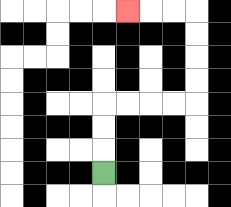{'start': '[4, 7]', 'end': '[5, 0]', 'path_directions': 'U,U,U,R,R,R,R,U,U,U,U,L,L,L', 'path_coordinates': '[[4, 7], [4, 6], [4, 5], [4, 4], [5, 4], [6, 4], [7, 4], [8, 4], [8, 3], [8, 2], [8, 1], [8, 0], [7, 0], [6, 0], [5, 0]]'}